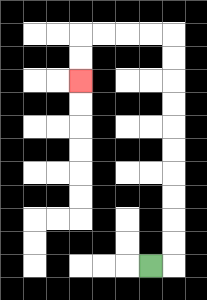{'start': '[6, 11]', 'end': '[3, 3]', 'path_directions': 'R,U,U,U,U,U,U,U,U,U,U,L,L,L,L,D,D', 'path_coordinates': '[[6, 11], [7, 11], [7, 10], [7, 9], [7, 8], [7, 7], [7, 6], [7, 5], [7, 4], [7, 3], [7, 2], [7, 1], [6, 1], [5, 1], [4, 1], [3, 1], [3, 2], [3, 3]]'}